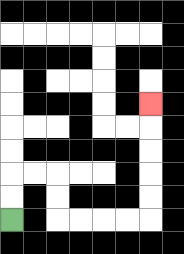{'start': '[0, 9]', 'end': '[6, 4]', 'path_directions': 'U,U,R,R,D,D,R,R,R,R,U,U,U,U,U', 'path_coordinates': '[[0, 9], [0, 8], [0, 7], [1, 7], [2, 7], [2, 8], [2, 9], [3, 9], [4, 9], [5, 9], [6, 9], [6, 8], [6, 7], [6, 6], [6, 5], [6, 4]]'}